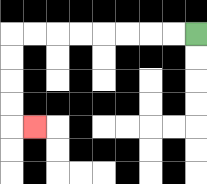{'start': '[8, 1]', 'end': '[1, 5]', 'path_directions': 'L,L,L,L,L,L,L,L,D,D,D,D,R', 'path_coordinates': '[[8, 1], [7, 1], [6, 1], [5, 1], [4, 1], [3, 1], [2, 1], [1, 1], [0, 1], [0, 2], [0, 3], [0, 4], [0, 5], [1, 5]]'}